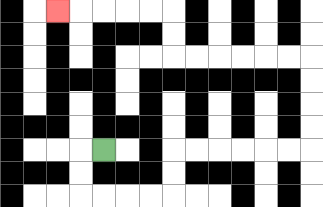{'start': '[4, 6]', 'end': '[2, 0]', 'path_directions': 'L,D,D,R,R,R,R,U,U,R,R,R,R,R,R,U,U,U,U,L,L,L,L,L,L,U,U,L,L,L,L,L', 'path_coordinates': '[[4, 6], [3, 6], [3, 7], [3, 8], [4, 8], [5, 8], [6, 8], [7, 8], [7, 7], [7, 6], [8, 6], [9, 6], [10, 6], [11, 6], [12, 6], [13, 6], [13, 5], [13, 4], [13, 3], [13, 2], [12, 2], [11, 2], [10, 2], [9, 2], [8, 2], [7, 2], [7, 1], [7, 0], [6, 0], [5, 0], [4, 0], [3, 0], [2, 0]]'}